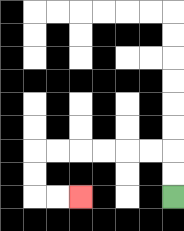{'start': '[7, 8]', 'end': '[3, 8]', 'path_directions': 'U,U,L,L,L,L,L,L,D,D,R,R', 'path_coordinates': '[[7, 8], [7, 7], [7, 6], [6, 6], [5, 6], [4, 6], [3, 6], [2, 6], [1, 6], [1, 7], [1, 8], [2, 8], [3, 8]]'}